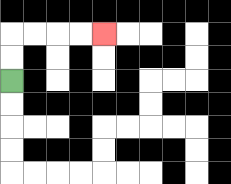{'start': '[0, 3]', 'end': '[4, 1]', 'path_directions': 'U,U,R,R,R,R', 'path_coordinates': '[[0, 3], [0, 2], [0, 1], [1, 1], [2, 1], [3, 1], [4, 1]]'}